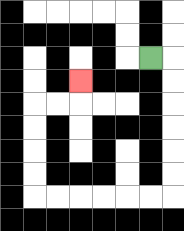{'start': '[6, 2]', 'end': '[3, 3]', 'path_directions': 'R,D,D,D,D,D,D,L,L,L,L,L,L,U,U,U,U,R,R,U', 'path_coordinates': '[[6, 2], [7, 2], [7, 3], [7, 4], [7, 5], [7, 6], [7, 7], [7, 8], [6, 8], [5, 8], [4, 8], [3, 8], [2, 8], [1, 8], [1, 7], [1, 6], [1, 5], [1, 4], [2, 4], [3, 4], [3, 3]]'}